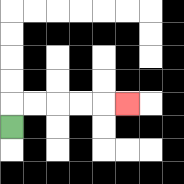{'start': '[0, 5]', 'end': '[5, 4]', 'path_directions': 'U,R,R,R,R,R', 'path_coordinates': '[[0, 5], [0, 4], [1, 4], [2, 4], [3, 4], [4, 4], [5, 4]]'}